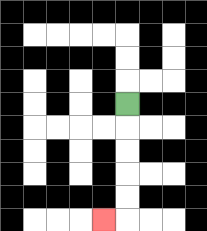{'start': '[5, 4]', 'end': '[4, 9]', 'path_directions': 'D,D,D,D,D,L', 'path_coordinates': '[[5, 4], [5, 5], [5, 6], [5, 7], [5, 8], [5, 9], [4, 9]]'}